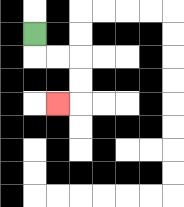{'start': '[1, 1]', 'end': '[2, 4]', 'path_directions': 'D,R,R,D,D,L', 'path_coordinates': '[[1, 1], [1, 2], [2, 2], [3, 2], [3, 3], [3, 4], [2, 4]]'}